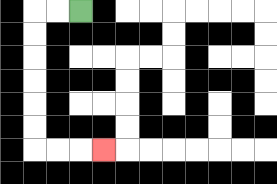{'start': '[3, 0]', 'end': '[4, 6]', 'path_directions': 'L,L,D,D,D,D,D,D,R,R,R', 'path_coordinates': '[[3, 0], [2, 0], [1, 0], [1, 1], [1, 2], [1, 3], [1, 4], [1, 5], [1, 6], [2, 6], [3, 6], [4, 6]]'}